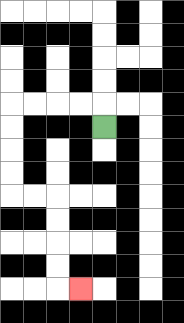{'start': '[4, 5]', 'end': '[3, 12]', 'path_directions': 'U,L,L,L,L,D,D,D,D,R,R,D,D,D,D,R', 'path_coordinates': '[[4, 5], [4, 4], [3, 4], [2, 4], [1, 4], [0, 4], [0, 5], [0, 6], [0, 7], [0, 8], [1, 8], [2, 8], [2, 9], [2, 10], [2, 11], [2, 12], [3, 12]]'}